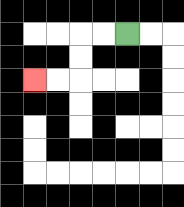{'start': '[5, 1]', 'end': '[1, 3]', 'path_directions': 'L,L,D,D,L,L', 'path_coordinates': '[[5, 1], [4, 1], [3, 1], [3, 2], [3, 3], [2, 3], [1, 3]]'}